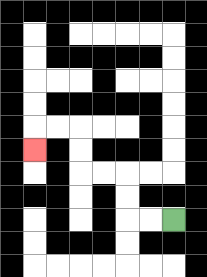{'start': '[7, 9]', 'end': '[1, 6]', 'path_directions': 'L,L,U,U,L,L,U,U,L,L,D', 'path_coordinates': '[[7, 9], [6, 9], [5, 9], [5, 8], [5, 7], [4, 7], [3, 7], [3, 6], [3, 5], [2, 5], [1, 5], [1, 6]]'}